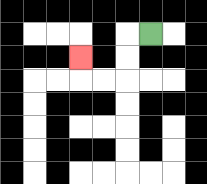{'start': '[6, 1]', 'end': '[3, 2]', 'path_directions': 'L,D,D,L,L,U', 'path_coordinates': '[[6, 1], [5, 1], [5, 2], [5, 3], [4, 3], [3, 3], [3, 2]]'}